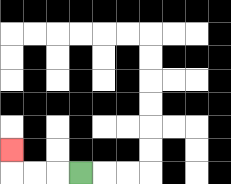{'start': '[3, 7]', 'end': '[0, 6]', 'path_directions': 'L,L,L,U', 'path_coordinates': '[[3, 7], [2, 7], [1, 7], [0, 7], [0, 6]]'}